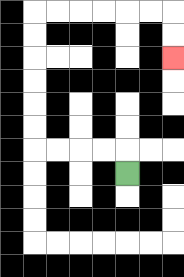{'start': '[5, 7]', 'end': '[7, 2]', 'path_directions': 'U,L,L,L,L,U,U,U,U,U,U,R,R,R,R,R,R,D,D', 'path_coordinates': '[[5, 7], [5, 6], [4, 6], [3, 6], [2, 6], [1, 6], [1, 5], [1, 4], [1, 3], [1, 2], [1, 1], [1, 0], [2, 0], [3, 0], [4, 0], [5, 0], [6, 0], [7, 0], [7, 1], [7, 2]]'}